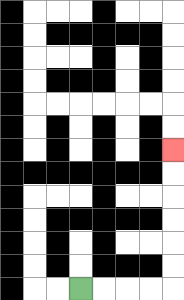{'start': '[3, 12]', 'end': '[7, 6]', 'path_directions': 'R,R,R,R,U,U,U,U,U,U', 'path_coordinates': '[[3, 12], [4, 12], [5, 12], [6, 12], [7, 12], [7, 11], [7, 10], [7, 9], [7, 8], [7, 7], [7, 6]]'}